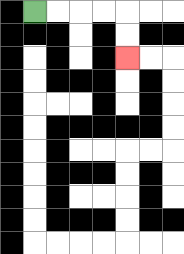{'start': '[1, 0]', 'end': '[5, 2]', 'path_directions': 'R,R,R,R,D,D', 'path_coordinates': '[[1, 0], [2, 0], [3, 0], [4, 0], [5, 0], [5, 1], [5, 2]]'}